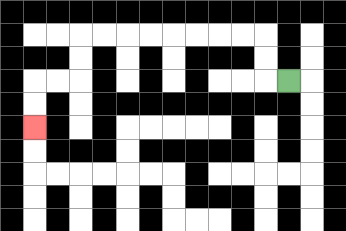{'start': '[12, 3]', 'end': '[1, 5]', 'path_directions': 'L,U,U,L,L,L,L,L,L,L,L,D,D,L,L,D,D', 'path_coordinates': '[[12, 3], [11, 3], [11, 2], [11, 1], [10, 1], [9, 1], [8, 1], [7, 1], [6, 1], [5, 1], [4, 1], [3, 1], [3, 2], [3, 3], [2, 3], [1, 3], [1, 4], [1, 5]]'}